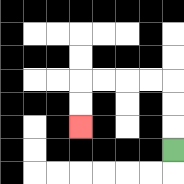{'start': '[7, 6]', 'end': '[3, 5]', 'path_directions': 'U,U,U,L,L,L,L,D,D', 'path_coordinates': '[[7, 6], [7, 5], [7, 4], [7, 3], [6, 3], [5, 3], [4, 3], [3, 3], [3, 4], [3, 5]]'}